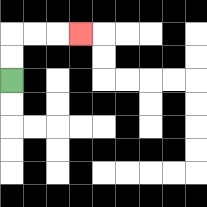{'start': '[0, 3]', 'end': '[3, 1]', 'path_directions': 'U,U,R,R,R', 'path_coordinates': '[[0, 3], [0, 2], [0, 1], [1, 1], [2, 1], [3, 1]]'}